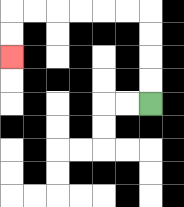{'start': '[6, 4]', 'end': '[0, 2]', 'path_directions': 'U,U,U,U,L,L,L,L,L,L,D,D', 'path_coordinates': '[[6, 4], [6, 3], [6, 2], [6, 1], [6, 0], [5, 0], [4, 0], [3, 0], [2, 0], [1, 0], [0, 0], [0, 1], [0, 2]]'}